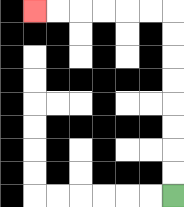{'start': '[7, 8]', 'end': '[1, 0]', 'path_directions': 'U,U,U,U,U,U,U,U,L,L,L,L,L,L', 'path_coordinates': '[[7, 8], [7, 7], [7, 6], [7, 5], [7, 4], [7, 3], [7, 2], [7, 1], [7, 0], [6, 0], [5, 0], [4, 0], [3, 0], [2, 0], [1, 0]]'}